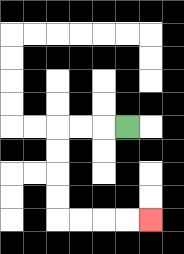{'start': '[5, 5]', 'end': '[6, 9]', 'path_directions': 'L,L,L,D,D,D,D,R,R,R,R', 'path_coordinates': '[[5, 5], [4, 5], [3, 5], [2, 5], [2, 6], [2, 7], [2, 8], [2, 9], [3, 9], [4, 9], [5, 9], [6, 9]]'}